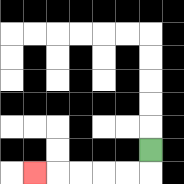{'start': '[6, 6]', 'end': '[1, 7]', 'path_directions': 'D,L,L,L,L,L', 'path_coordinates': '[[6, 6], [6, 7], [5, 7], [4, 7], [3, 7], [2, 7], [1, 7]]'}